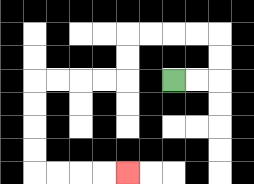{'start': '[7, 3]', 'end': '[5, 7]', 'path_directions': 'R,R,U,U,L,L,L,L,D,D,L,L,L,L,D,D,D,D,R,R,R,R', 'path_coordinates': '[[7, 3], [8, 3], [9, 3], [9, 2], [9, 1], [8, 1], [7, 1], [6, 1], [5, 1], [5, 2], [5, 3], [4, 3], [3, 3], [2, 3], [1, 3], [1, 4], [1, 5], [1, 6], [1, 7], [2, 7], [3, 7], [4, 7], [5, 7]]'}